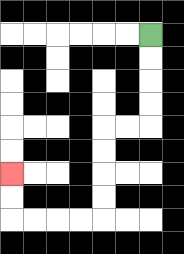{'start': '[6, 1]', 'end': '[0, 7]', 'path_directions': 'D,D,D,D,L,L,D,D,D,D,L,L,L,L,U,U', 'path_coordinates': '[[6, 1], [6, 2], [6, 3], [6, 4], [6, 5], [5, 5], [4, 5], [4, 6], [4, 7], [4, 8], [4, 9], [3, 9], [2, 9], [1, 9], [0, 9], [0, 8], [0, 7]]'}